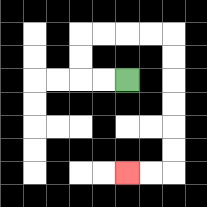{'start': '[5, 3]', 'end': '[5, 7]', 'path_directions': 'L,L,U,U,R,R,R,R,D,D,D,D,D,D,L,L', 'path_coordinates': '[[5, 3], [4, 3], [3, 3], [3, 2], [3, 1], [4, 1], [5, 1], [6, 1], [7, 1], [7, 2], [7, 3], [7, 4], [7, 5], [7, 6], [7, 7], [6, 7], [5, 7]]'}